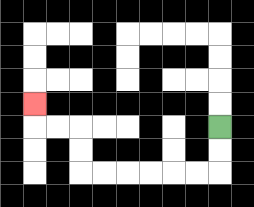{'start': '[9, 5]', 'end': '[1, 4]', 'path_directions': 'D,D,L,L,L,L,L,L,U,U,L,L,U', 'path_coordinates': '[[9, 5], [9, 6], [9, 7], [8, 7], [7, 7], [6, 7], [5, 7], [4, 7], [3, 7], [3, 6], [3, 5], [2, 5], [1, 5], [1, 4]]'}